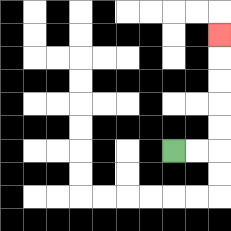{'start': '[7, 6]', 'end': '[9, 1]', 'path_directions': 'R,R,U,U,U,U,U', 'path_coordinates': '[[7, 6], [8, 6], [9, 6], [9, 5], [9, 4], [9, 3], [9, 2], [9, 1]]'}